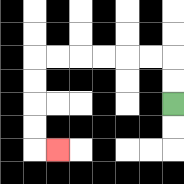{'start': '[7, 4]', 'end': '[2, 6]', 'path_directions': 'U,U,L,L,L,L,L,L,D,D,D,D,R', 'path_coordinates': '[[7, 4], [7, 3], [7, 2], [6, 2], [5, 2], [4, 2], [3, 2], [2, 2], [1, 2], [1, 3], [1, 4], [1, 5], [1, 6], [2, 6]]'}